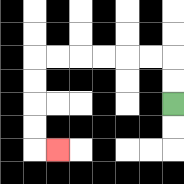{'start': '[7, 4]', 'end': '[2, 6]', 'path_directions': 'U,U,L,L,L,L,L,L,D,D,D,D,R', 'path_coordinates': '[[7, 4], [7, 3], [7, 2], [6, 2], [5, 2], [4, 2], [3, 2], [2, 2], [1, 2], [1, 3], [1, 4], [1, 5], [1, 6], [2, 6]]'}